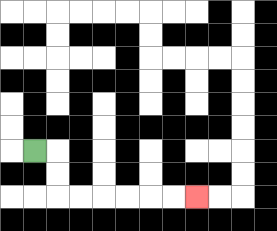{'start': '[1, 6]', 'end': '[8, 8]', 'path_directions': 'R,D,D,R,R,R,R,R,R', 'path_coordinates': '[[1, 6], [2, 6], [2, 7], [2, 8], [3, 8], [4, 8], [5, 8], [6, 8], [7, 8], [8, 8]]'}